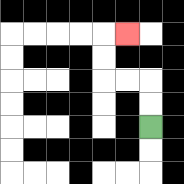{'start': '[6, 5]', 'end': '[5, 1]', 'path_directions': 'U,U,L,L,U,U,R', 'path_coordinates': '[[6, 5], [6, 4], [6, 3], [5, 3], [4, 3], [4, 2], [4, 1], [5, 1]]'}